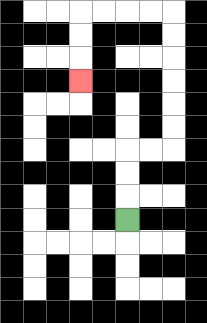{'start': '[5, 9]', 'end': '[3, 3]', 'path_directions': 'U,U,U,R,R,U,U,U,U,U,U,L,L,L,L,D,D,D', 'path_coordinates': '[[5, 9], [5, 8], [5, 7], [5, 6], [6, 6], [7, 6], [7, 5], [7, 4], [7, 3], [7, 2], [7, 1], [7, 0], [6, 0], [5, 0], [4, 0], [3, 0], [3, 1], [3, 2], [3, 3]]'}